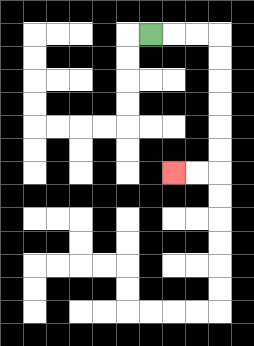{'start': '[6, 1]', 'end': '[7, 7]', 'path_directions': 'R,R,R,D,D,D,D,D,D,L,L', 'path_coordinates': '[[6, 1], [7, 1], [8, 1], [9, 1], [9, 2], [9, 3], [9, 4], [9, 5], [9, 6], [9, 7], [8, 7], [7, 7]]'}